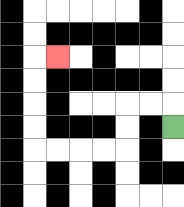{'start': '[7, 5]', 'end': '[2, 2]', 'path_directions': 'U,L,L,D,D,L,L,L,L,U,U,U,U,R', 'path_coordinates': '[[7, 5], [7, 4], [6, 4], [5, 4], [5, 5], [5, 6], [4, 6], [3, 6], [2, 6], [1, 6], [1, 5], [1, 4], [1, 3], [1, 2], [2, 2]]'}